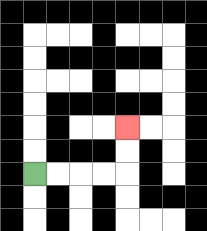{'start': '[1, 7]', 'end': '[5, 5]', 'path_directions': 'R,R,R,R,U,U', 'path_coordinates': '[[1, 7], [2, 7], [3, 7], [4, 7], [5, 7], [5, 6], [5, 5]]'}